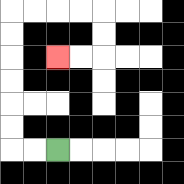{'start': '[2, 6]', 'end': '[2, 2]', 'path_directions': 'L,L,U,U,U,U,U,U,R,R,R,R,D,D,L,L', 'path_coordinates': '[[2, 6], [1, 6], [0, 6], [0, 5], [0, 4], [0, 3], [0, 2], [0, 1], [0, 0], [1, 0], [2, 0], [3, 0], [4, 0], [4, 1], [4, 2], [3, 2], [2, 2]]'}